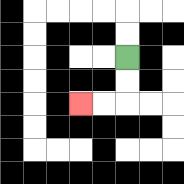{'start': '[5, 2]', 'end': '[3, 4]', 'path_directions': 'D,D,L,L', 'path_coordinates': '[[5, 2], [5, 3], [5, 4], [4, 4], [3, 4]]'}